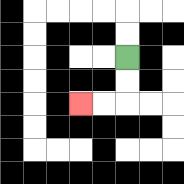{'start': '[5, 2]', 'end': '[3, 4]', 'path_directions': 'D,D,L,L', 'path_coordinates': '[[5, 2], [5, 3], [5, 4], [4, 4], [3, 4]]'}